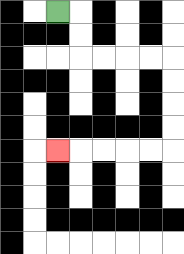{'start': '[2, 0]', 'end': '[2, 6]', 'path_directions': 'R,D,D,R,R,R,R,D,D,D,D,L,L,L,L,L', 'path_coordinates': '[[2, 0], [3, 0], [3, 1], [3, 2], [4, 2], [5, 2], [6, 2], [7, 2], [7, 3], [7, 4], [7, 5], [7, 6], [6, 6], [5, 6], [4, 6], [3, 6], [2, 6]]'}